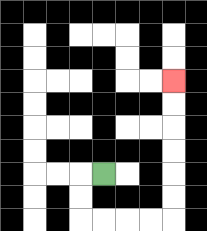{'start': '[4, 7]', 'end': '[7, 3]', 'path_directions': 'L,D,D,R,R,R,R,U,U,U,U,U,U', 'path_coordinates': '[[4, 7], [3, 7], [3, 8], [3, 9], [4, 9], [5, 9], [6, 9], [7, 9], [7, 8], [7, 7], [7, 6], [7, 5], [7, 4], [7, 3]]'}